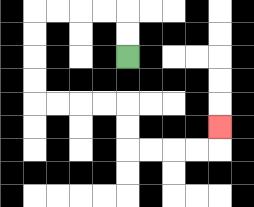{'start': '[5, 2]', 'end': '[9, 5]', 'path_directions': 'U,U,L,L,L,L,D,D,D,D,R,R,R,R,D,D,R,R,R,R,U', 'path_coordinates': '[[5, 2], [5, 1], [5, 0], [4, 0], [3, 0], [2, 0], [1, 0], [1, 1], [1, 2], [1, 3], [1, 4], [2, 4], [3, 4], [4, 4], [5, 4], [5, 5], [5, 6], [6, 6], [7, 6], [8, 6], [9, 6], [9, 5]]'}